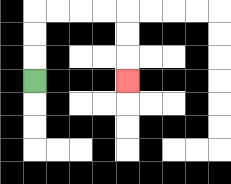{'start': '[1, 3]', 'end': '[5, 3]', 'path_directions': 'U,U,U,R,R,R,R,D,D,D', 'path_coordinates': '[[1, 3], [1, 2], [1, 1], [1, 0], [2, 0], [3, 0], [4, 0], [5, 0], [5, 1], [5, 2], [5, 3]]'}